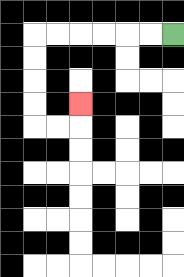{'start': '[7, 1]', 'end': '[3, 4]', 'path_directions': 'L,L,L,L,L,L,D,D,D,D,R,R,U', 'path_coordinates': '[[7, 1], [6, 1], [5, 1], [4, 1], [3, 1], [2, 1], [1, 1], [1, 2], [1, 3], [1, 4], [1, 5], [2, 5], [3, 5], [3, 4]]'}